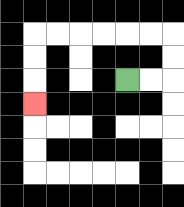{'start': '[5, 3]', 'end': '[1, 4]', 'path_directions': 'R,R,U,U,L,L,L,L,L,L,D,D,D', 'path_coordinates': '[[5, 3], [6, 3], [7, 3], [7, 2], [7, 1], [6, 1], [5, 1], [4, 1], [3, 1], [2, 1], [1, 1], [1, 2], [1, 3], [1, 4]]'}